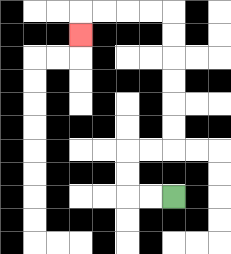{'start': '[7, 8]', 'end': '[3, 1]', 'path_directions': 'L,L,U,U,R,R,U,U,U,U,U,U,L,L,L,L,D', 'path_coordinates': '[[7, 8], [6, 8], [5, 8], [5, 7], [5, 6], [6, 6], [7, 6], [7, 5], [7, 4], [7, 3], [7, 2], [7, 1], [7, 0], [6, 0], [5, 0], [4, 0], [3, 0], [3, 1]]'}